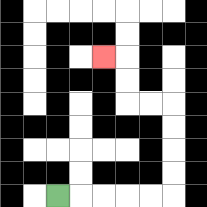{'start': '[2, 8]', 'end': '[4, 2]', 'path_directions': 'R,R,R,R,R,U,U,U,U,L,L,U,U,L', 'path_coordinates': '[[2, 8], [3, 8], [4, 8], [5, 8], [6, 8], [7, 8], [7, 7], [7, 6], [7, 5], [7, 4], [6, 4], [5, 4], [5, 3], [5, 2], [4, 2]]'}